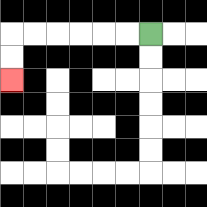{'start': '[6, 1]', 'end': '[0, 3]', 'path_directions': 'L,L,L,L,L,L,D,D', 'path_coordinates': '[[6, 1], [5, 1], [4, 1], [3, 1], [2, 1], [1, 1], [0, 1], [0, 2], [0, 3]]'}